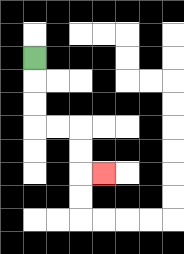{'start': '[1, 2]', 'end': '[4, 7]', 'path_directions': 'D,D,D,R,R,D,D,R', 'path_coordinates': '[[1, 2], [1, 3], [1, 4], [1, 5], [2, 5], [3, 5], [3, 6], [3, 7], [4, 7]]'}